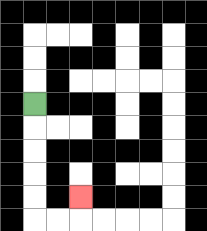{'start': '[1, 4]', 'end': '[3, 8]', 'path_directions': 'D,D,D,D,D,R,R,U', 'path_coordinates': '[[1, 4], [1, 5], [1, 6], [1, 7], [1, 8], [1, 9], [2, 9], [3, 9], [3, 8]]'}